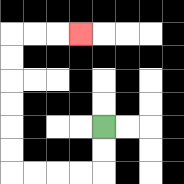{'start': '[4, 5]', 'end': '[3, 1]', 'path_directions': 'D,D,L,L,L,L,U,U,U,U,U,U,R,R,R', 'path_coordinates': '[[4, 5], [4, 6], [4, 7], [3, 7], [2, 7], [1, 7], [0, 7], [0, 6], [0, 5], [0, 4], [0, 3], [0, 2], [0, 1], [1, 1], [2, 1], [3, 1]]'}